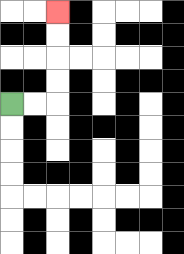{'start': '[0, 4]', 'end': '[2, 0]', 'path_directions': 'R,R,U,U,U,U', 'path_coordinates': '[[0, 4], [1, 4], [2, 4], [2, 3], [2, 2], [2, 1], [2, 0]]'}